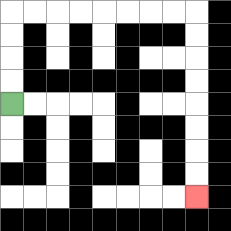{'start': '[0, 4]', 'end': '[8, 8]', 'path_directions': 'U,U,U,U,R,R,R,R,R,R,R,R,D,D,D,D,D,D,D,D', 'path_coordinates': '[[0, 4], [0, 3], [0, 2], [0, 1], [0, 0], [1, 0], [2, 0], [3, 0], [4, 0], [5, 0], [6, 0], [7, 0], [8, 0], [8, 1], [8, 2], [8, 3], [8, 4], [8, 5], [8, 6], [8, 7], [8, 8]]'}